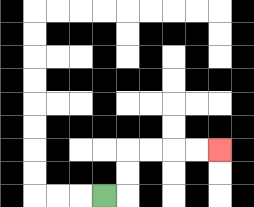{'start': '[4, 8]', 'end': '[9, 6]', 'path_directions': 'R,U,U,R,R,R,R', 'path_coordinates': '[[4, 8], [5, 8], [5, 7], [5, 6], [6, 6], [7, 6], [8, 6], [9, 6]]'}